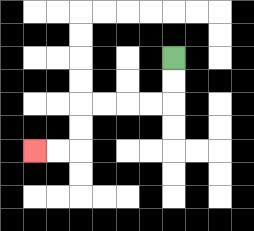{'start': '[7, 2]', 'end': '[1, 6]', 'path_directions': 'D,D,L,L,L,L,D,D,L,L', 'path_coordinates': '[[7, 2], [7, 3], [7, 4], [6, 4], [5, 4], [4, 4], [3, 4], [3, 5], [3, 6], [2, 6], [1, 6]]'}